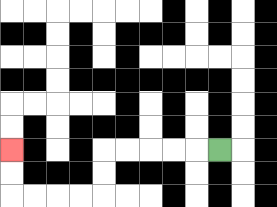{'start': '[9, 6]', 'end': '[0, 6]', 'path_directions': 'L,L,L,L,L,D,D,L,L,L,L,U,U', 'path_coordinates': '[[9, 6], [8, 6], [7, 6], [6, 6], [5, 6], [4, 6], [4, 7], [4, 8], [3, 8], [2, 8], [1, 8], [0, 8], [0, 7], [0, 6]]'}